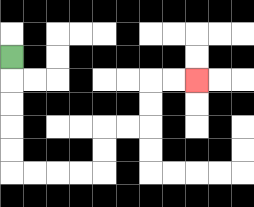{'start': '[0, 2]', 'end': '[8, 3]', 'path_directions': 'D,D,D,D,D,R,R,R,R,U,U,R,R,U,U,R,R', 'path_coordinates': '[[0, 2], [0, 3], [0, 4], [0, 5], [0, 6], [0, 7], [1, 7], [2, 7], [3, 7], [4, 7], [4, 6], [4, 5], [5, 5], [6, 5], [6, 4], [6, 3], [7, 3], [8, 3]]'}